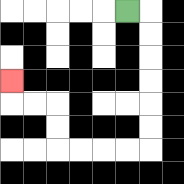{'start': '[5, 0]', 'end': '[0, 3]', 'path_directions': 'R,D,D,D,D,D,D,L,L,L,L,U,U,L,L,U', 'path_coordinates': '[[5, 0], [6, 0], [6, 1], [6, 2], [6, 3], [6, 4], [6, 5], [6, 6], [5, 6], [4, 6], [3, 6], [2, 6], [2, 5], [2, 4], [1, 4], [0, 4], [0, 3]]'}